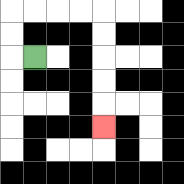{'start': '[1, 2]', 'end': '[4, 5]', 'path_directions': 'L,U,U,R,R,R,R,D,D,D,D,D', 'path_coordinates': '[[1, 2], [0, 2], [0, 1], [0, 0], [1, 0], [2, 0], [3, 0], [4, 0], [4, 1], [4, 2], [4, 3], [4, 4], [4, 5]]'}